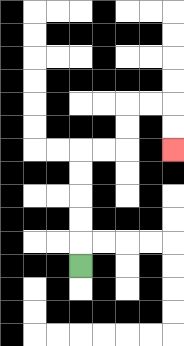{'start': '[3, 11]', 'end': '[7, 6]', 'path_directions': 'U,U,U,U,U,R,R,U,U,R,R,D,D', 'path_coordinates': '[[3, 11], [3, 10], [3, 9], [3, 8], [3, 7], [3, 6], [4, 6], [5, 6], [5, 5], [5, 4], [6, 4], [7, 4], [7, 5], [7, 6]]'}